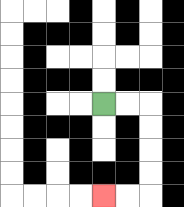{'start': '[4, 4]', 'end': '[4, 8]', 'path_directions': 'R,R,D,D,D,D,L,L', 'path_coordinates': '[[4, 4], [5, 4], [6, 4], [6, 5], [6, 6], [6, 7], [6, 8], [5, 8], [4, 8]]'}